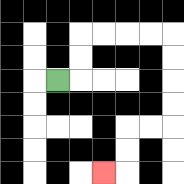{'start': '[2, 3]', 'end': '[4, 7]', 'path_directions': 'R,U,U,R,R,R,R,D,D,D,D,L,L,D,D,L', 'path_coordinates': '[[2, 3], [3, 3], [3, 2], [3, 1], [4, 1], [5, 1], [6, 1], [7, 1], [7, 2], [7, 3], [7, 4], [7, 5], [6, 5], [5, 5], [5, 6], [5, 7], [4, 7]]'}